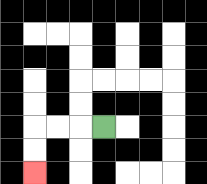{'start': '[4, 5]', 'end': '[1, 7]', 'path_directions': 'L,L,L,D,D', 'path_coordinates': '[[4, 5], [3, 5], [2, 5], [1, 5], [1, 6], [1, 7]]'}